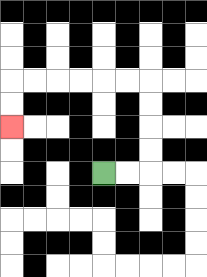{'start': '[4, 7]', 'end': '[0, 5]', 'path_directions': 'R,R,U,U,U,U,L,L,L,L,L,L,D,D', 'path_coordinates': '[[4, 7], [5, 7], [6, 7], [6, 6], [6, 5], [6, 4], [6, 3], [5, 3], [4, 3], [3, 3], [2, 3], [1, 3], [0, 3], [0, 4], [0, 5]]'}